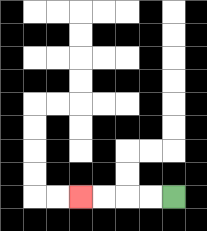{'start': '[7, 8]', 'end': '[3, 8]', 'path_directions': 'L,L,L,L', 'path_coordinates': '[[7, 8], [6, 8], [5, 8], [4, 8], [3, 8]]'}